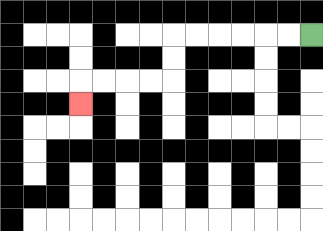{'start': '[13, 1]', 'end': '[3, 4]', 'path_directions': 'L,L,L,L,L,L,D,D,L,L,L,L,D', 'path_coordinates': '[[13, 1], [12, 1], [11, 1], [10, 1], [9, 1], [8, 1], [7, 1], [7, 2], [7, 3], [6, 3], [5, 3], [4, 3], [3, 3], [3, 4]]'}